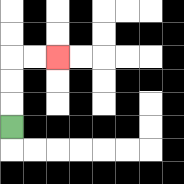{'start': '[0, 5]', 'end': '[2, 2]', 'path_directions': 'U,U,U,R,R', 'path_coordinates': '[[0, 5], [0, 4], [0, 3], [0, 2], [1, 2], [2, 2]]'}